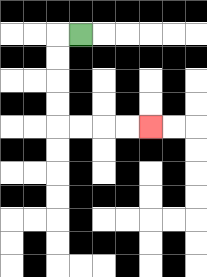{'start': '[3, 1]', 'end': '[6, 5]', 'path_directions': 'L,D,D,D,D,R,R,R,R', 'path_coordinates': '[[3, 1], [2, 1], [2, 2], [2, 3], [2, 4], [2, 5], [3, 5], [4, 5], [5, 5], [6, 5]]'}